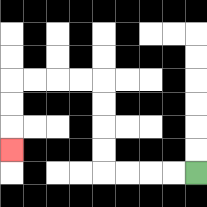{'start': '[8, 7]', 'end': '[0, 6]', 'path_directions': 'L,L,L,L,U,U,U,U,L,L,L,L,D,D,D', 'path_coordinates': '[[8, 7], [7, 7], [6, 7], [5, 7], [4, 7], [4, 6], [4, 5], [4, 4], [4, 3], [3, 3], [2, 3], [1, 3], [0, 3], [0, 4], [0, 5], [0, 6]]'}